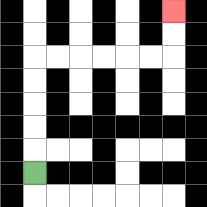{'start': '[1, 7]', 'end': '[7, 0]', 'path_directions': 'U,U,U,U,U,R,R,R,R,R,R,U,U', 'path_coordinates': '[[1, 7], [1, 6], [1, 5], [1, 4], [1, 3], [1, 2], [2, 2], [3, 2], [4, 2], [5, 2], [6, 2], [7, 2], [7, 1], [7, 0]]'}